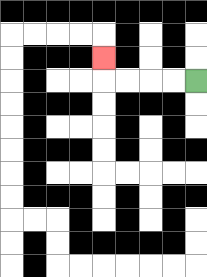{'start': '[8, 3]', 'end': '[4, 2]', 'path_directions': 'L,L,L,L,U', 'path_coordinates': '[[8, 3], [7, 3], [6, 3], [5, 3], [4, 3], [4, 2]]'}